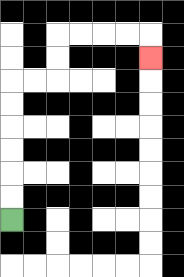{'start': '[0, 9]', 'end': '[6, 2]', 'path_directions': 'U,U,U,U,U,U,R,R,U,U,R,R,R,R,D', 'path_coordinates': '[[0, 9], [0, 8], [0, 7], [0, 6], [0, 5], [0, 4], [0, 3], [1, 3], [2, 3], [2, 2], [2, 1], [3, 1], [4, 1], [5, 1], [6, 1], [6, 2]]'}